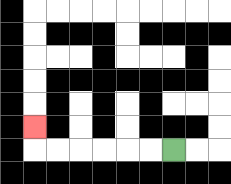{'start': '[7, 6]', 'end': '[1, 5]', 'path_directions': 'L,L,L,L,L,L,U', 'path_coordinates': '[[7, 6], [6, 6], [5, 6], [4, 6], [3, 6], [2, 6], [1, 6], [1, 5]]'}